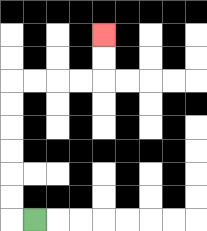{'start': '[1, 9]', 'end': '[4, 1]', 'path_directions': 'L,U,U,U,U,U,U,R,R,R,R,U,U', 'path_coordinates': '[[1, 9], [0, 9], [0, 8], [0, 7], [0, 6], [0, 5], [0, 4], [0, 3], [1, 3], [2, 3], [3, 3], [4, 3], [4, 2], [4, 1]]'}